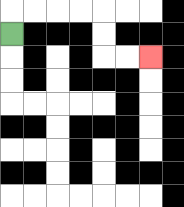{'start': '[0, 1]', 'end': '[6, 2]', 'path_directions': 'U,R,R,R,R,D,D,R,R', 'path_coordinates': '[[0, 1], [0, 0], [1, 0], [2, 0], [3, 0], [4, 0], [4, 1], [4, 2], [5, 2], [6, 2]]'}